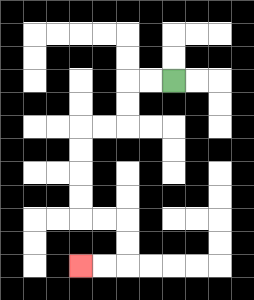{'start': '[7, 3]', 'end': '[3, 11]', 'path_directions': 'L,L,D,D,L,L,D,D,D,D,R,R,D,D,L,L', 'path_coordinates': '[[7, 3], [6, 3], [5, 3], [5, 4], [5, 5], [4, 5], [3, 5], [3, 6], [3, 7], [3, 8], [3, 9], [4, 9], [5, 9], [5, 10], [5, 11], [4, 11], [3, 11]]'}